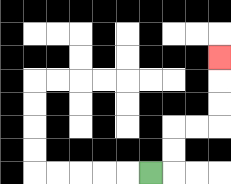{'start': '[6, 7]', 'end': '[9, 2]', 'path_directions': 'R,U,U,R,R,U,U,U', 'path_coordinates': '[[6, 7], [7, 7], [7, 6], [7, 5], [8, 5], [9, 5], [9, 4], [9, 3], [9, 2]]'}